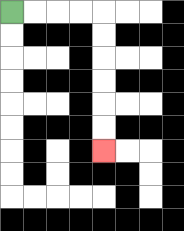{'start': '[0, 0]', 'end': '[4, 6]', 'path_directions': 'R,R,R,R,D,D,D,D,D,D', 'path_coordinates': '[[0, 0], [1, 0], [2, 0], [3, 0], [4, 0], [4, 1], [4, 2], [4, 3], [4, 4], [4, 5], [4, 6]]'}